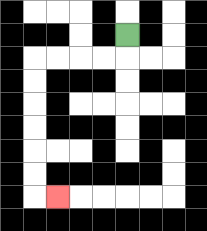{'start': '[5, 1]', 'end': '[2, 8]', 'path_directions': 'D,L,L,L,L,D,D,D,D,D,D,R', 'path_coordinates': '[[5, 1], [5, 2], [4, 2], [3, 2], [2, 2], [1, 2], [1, 3], [1, 4], [1, 5], [1, 6], [1, 7], [1, 8], [2, 8]]'}